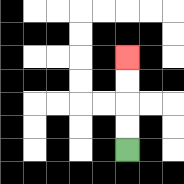{'start': '[5, 6]', 'end': '[5, 2]', 'path_directions': 'U,U,U,U', 'path_coordinates': '[[5, 6], [5, 5], [5, 4], [5, 3], [5, 2]]'}